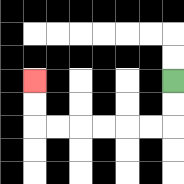{'start': '[7, 3]', 'end': '[1, 3]', 'path_directions': 'D,D,L,L,L,L,L,L,U,U', 'path_coordinates': '[[7, 3], [7, 4], [7, 5], [6, 5], [5, 5], [4, 5], [3, 5], [2, 5], [1, 5], [1, 4], [1, 3]]'}